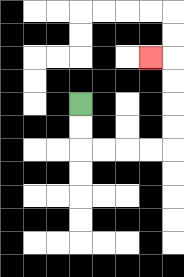{'start': '[3, 4]', 'end': '[6, 2]', 'path_directions': 'D,D,R,R,R,R,U,U,U,U,L', 'path_coordinates': '[[3, 4], [3, 5], [3, 6], [4, 6], [5, 6], [6, 6], [7, 6], [7, 5], [7, 4], [7, 3], [7, 2], [6, 2]]'}